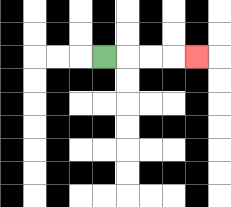{'start': '[4, 2]', 'end': '[8, 2]', 'path_directions': 'R,R,R,R', 'path_coordinates': '[[4, 2], [5, 2], [6, 2], [7, 2], [8, 2]]'}